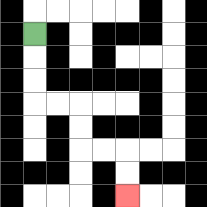{'start': '[1, 1]', 'end': '[5, 8]', 'path_directions': 'D,D,D,R,R,D,D,R,R,D,D', 'path_coordinates': '[[1, 1], [1, 2], [1, 3], [1, 4], [2, 4], [3, 4], [3, 5], [3, 6], [4, 6], [5, 6], [5, 7], [5, 8]]'}